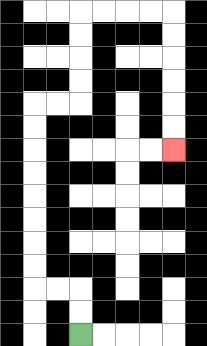{'start': '[3, 14]', 'end': '[7, 6]', 'path_directions': 'U,U,L,L,U,U,U,U,U,U,U,U,R,R,U,U,U,U,R,R,R,R,D,D,D,D,D,D', 'path_coordinates': '[[3, 14], [3, 13], [3, 12], [2, 12], [1, 12], [1, 11], [1, 10], [1, 9], [1, 8], [1, 7], [1, 6], [1, 5], [1, 4], [2, 4], [3, 4], [3, 3], [3, 2], [3, 1], [3, 0], [4, 0], [5, 0], [6, 0], [7, 0], [7, 1], [7, 2], [7, 3], [7, 4], [7, 5], [7, 6]]'}